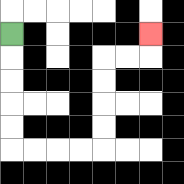{'start': '[0, 1]', 'end': '[6, 1]', 'path_directions': 'D,D,D,D,D,R,R,R,R,U,U,U,U,R,R,U', 'path_coordinates': '[[0, 1], [0, 2], [0, 3], [0, 4], [0, 5], [0, 6], [1, 6], [2, 6], [3, 6], [4, 6], [4, 5], [4, 4], [4, 3], [4, 2], [5, 2], [6, 2], [6, 1]]'}